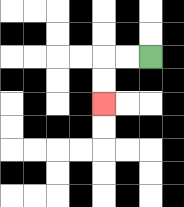{'start': '[6, 2]', 'end': '[4, 4]', 'path_directions': 'L,L,D,D', 'path_coordinates': '[[6, 2], [5, 2], [4, 2], [4, 3], [4, 4]]'}